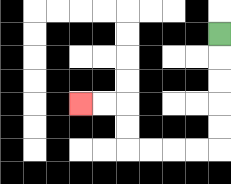{'start': '[9, 1]', 'end': '[3, 4]', 'path_directions': 'D,D,D,D,D,L,L,L,L,U,U,L,L', 'path_coordinates': '[[9, 1], [9, 2], [9, 3], [9, 4], [9, 5], [9, 6], [8, 6], [7, 6], [6, 6], [5, 6], [5, 5], [5, 4], [4, 4], [3, 4]]'}